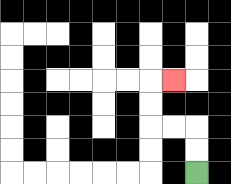{'start': '[8, 7]', 'end': '[7, 3]', 'path_directions': 'U,U,L,L,U,U,R', 'path_coordinates': '[[8, 7], [8, 6], [8, 5], [7, 5], [6, 5], [6, 4], [6, 3], [7, 3]]'}